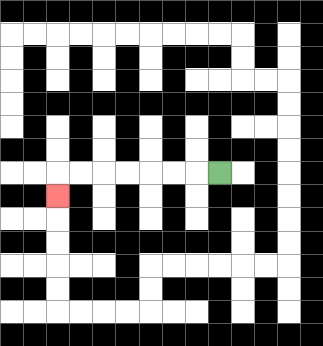{'start': '[9, 7]', 'end': '[2, 8]', 'path_directions': 'L,L,L,L,L,L,L,D', 'path_coordinates': '[[9, 7], [8, 7], [7, 7], [6, 7], [5, 7], [4, 7], [3, 7], [2, 7], [2, 8]]'}